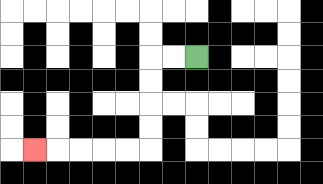{'start': '[8, 2]', 'end': '[1, 6]', 'path_directions': 'L,L,D,D,D,D,L,L,L,L,L', 'path_coordinates': '[[8, 2], [7, 2], [6, 2], [6, 3], [6, 4], [6, 5], [6, 6], [5, 6], [4, 6], [3, 6], [2, 6], [1, 6]]'}